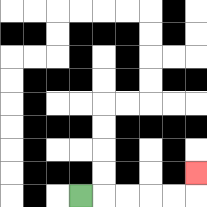{'start': '[3, 8]', 'end': '[8, 7]', 'path_directions': 'R,R,R,R,R,U', 'path_coordinates': '[[3, 8], [4, 8], [5, 8], [6, 8], [7, 8], [8, 8], [8, 7]]'}